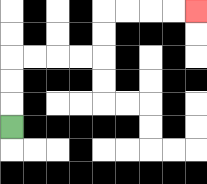{'start': '[0, 5]', 'end': '[8, 0]', 'path_directions': 'U,U,U,R,R,R,R,U,U,R,R,R,R', 'path_coordinates': '[[0, 5], [0, 4], [0, 3], [0, 2], [1, 2], [2, 2], [3, 2], [4, 2], [4, 1], [4, 0], [5, 0], [6, 0], [7, 0], [8, 0]]'}